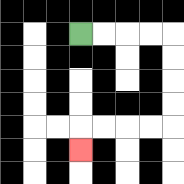{'start': '[3, 1]', 'end': '[3, 6]', 'path_directions': 'R,R,R,R,D,D,D,D,L,L,L,L,D', 'path_coordinates': '[[3, 1], [4, 1], [5, 1], [6, 1], [7, 1], [7, 2], [7, 3], [7, 4], [7, 5], [6, 5], [5, 5], [4, 5], [3, 5], [3, 6]]'}